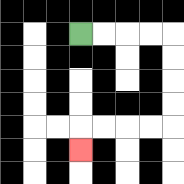{'start': '[3, 1]', 'end': '[3, 6]', 'path_directions': 'R,R,R,R,D,D,D,D,L,L,L,L,D', 'path_coordinates': '[[3, 1], [4, 1], [5, 1], [6, 1], [7, 1], [7, 2], [7, 3], [7, 4], [7, 5], [6, 5], [5, 5], [4, 5], [3, 5], [3, 6]]'}